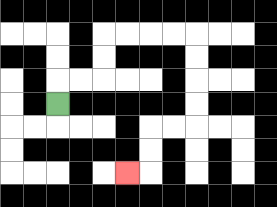{'start': '[2, 4]', 'end': '[5, 7]', 'path_directions': 'U,R,R,U,U,R,R,R,R,D,D,D,D,L,L,D,D,L', 'path_coordinates': '[[2, 4], [2, 3], [3, 3], [4, 3], [4, 2], [4, 1], [5, 1], [6, 1], [7, 1], [8, 1], [8, 2], [8, 3], [8, 4], [8, 5], [7, 5], [6, 5], [6, 6], [6, 7], [5, 7]]'}